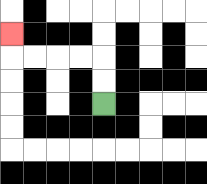{'start': '[4, 4]', 'end': '[0, 1]', 'path_directions': 'U,U,L,L,L,L,U', 'path_coordinates': '[[4, 4], [4, 3], [4, 2], [3, 2], [2, 2], [1, 2], [0, 2], [0, 1]]'}